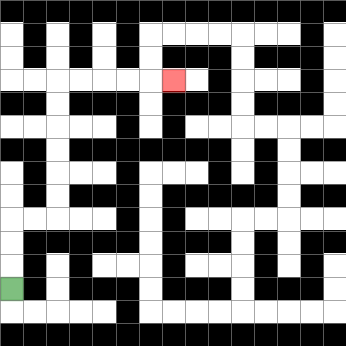{'start': '[0, 12]', 'end': '[7, 3]', 'path_directions': 'U,U,U,R,R,U,U,U,U,U,U,R,R,R,R,R', 'path_coordinates': '[[0, 12], [0, 11], [0, 10], [0, 9], [1, 9], [2, 9], [2, 8], [2, 7], [2, 6], [2, 5], [2, 4], [2, 3], [3, 3], [4, 3], [5, 3], [6, 3], [7, 3]]'}